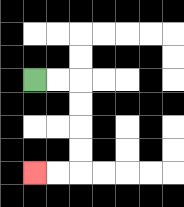{'start': '[1, 3]', 'end': '[1, 7]', 'path_directions': 'R,R,D,D,D,D,L,L', 'path_coordinates': '[[1, 3], [2, 3], [3, 3], [3, 4], [3, 5], [3, 6], [3, 7], [2, 7], [1, 7]]'}